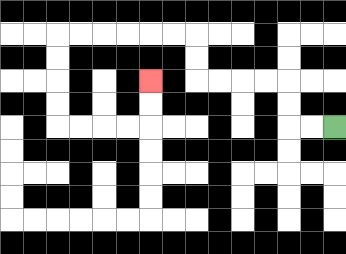{'start': '[14, 5]', 'end': '[6, 3]', 'path_directions': 'L,L,U,U,L,L,L,L,U,U,L,L,L,L,L,L,D,D,D,D,R,R,R,R,U,U', 'path_coordinates': '[[14, 5], [13, 5], [12, 5], [12, 4], [12, 3], [11, 3], [10, 3], [9, 3], [8, 3], [8, 2], [8, 1], [7, 1], [6, 1], [5, 1], [4, 1], [3, 1], [2, 1], [2, 2], [2, 3], [2, 4], [2, 5], [3, 5], [4, 5], [5, 5], [6, 5], [6, 4], [6, 3]]'}